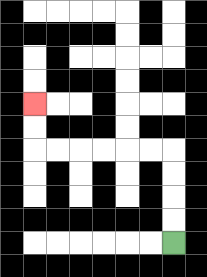{'start': '[7, 10]', 'end': '[1, 4]', 'path_directions': 'U,U,U,U,L,L,L,L,L,L,U,U', 'path_coordinates': '[[7, 10], [7, 9], [7, 8], [7, 7], [7, 6], [6, 6], [5, 6], [4, 6], [3, 6], [2, 6], [1, 6], [1, 5], [1, 4]]'}